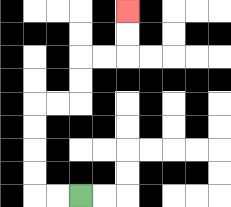{'start': '[3, 8]', 'end': '[5, 0]', 'path_directions': 'L,L,U,U,U,U,R,R,U,U,R,R,U,U', 'path_coordinates': '[[3, 8], [2, 8], [1, 8], [1, 7], [1, 6], [1, 5], [1, 4], [2, 4], [3, 4], [3, 3], [3, 2], [4, 2], [5, 2], [5, 1], [5, 0]]'}